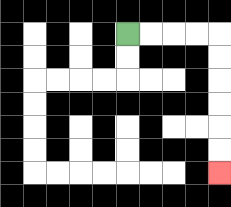{'start': '[5, 1]', 'end': '[9, 7]', 'path_directions': 'R,R,R,R,D,D,D,D,D,D', 'path_coordinates': '[[5, 1], [6, 1], [7, 1], [8, 1], [9, 1], [9, 2], [9, 3], [9, 4], [9, 5], [9, 6], [9, 7]]'}